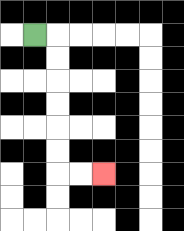{'start': '[1, 1]', 'end': '[4, 7]', 'path_directions': 'R,D,D,D,D,D,D,R,R', 'path_coordinates': '[[1, 1], [2, 1], [2, 2], [2, 3], [2, 4], [2, 5], [2, 6], [2, 7], [3, 7], [4, 7]]'}